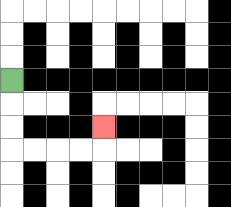{'start': '[0, 3]', 'end': '[4, 5]', 'path_directions': 'D,D,D,R,R,R,R,U', 'path_coordinates': '[[0, 3], [0, 4], [0, 5], [0, 6], [1, 6], [2, 6], [3, 6], [4, 6], [4, 5]]'}